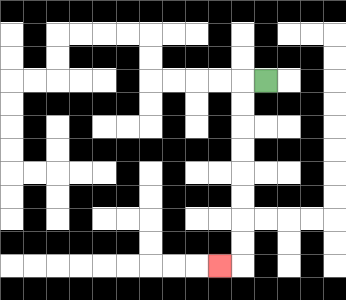{'start': '[11, 3]', 'end': '[9, 11]', 'path_directions': 'L,D,D,D,D,D,D,D,D,L', 'path_coordinates': '[[11, 3], [10, 3], [10, 4], [10, 5], [10, 6], [10, 7], [10, 8], [10, 9], [10, 10], [10, 11], [9, 11]]'}